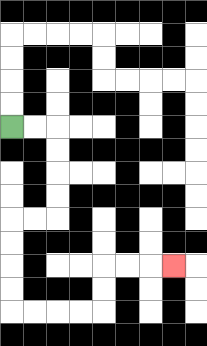{'start': '[0, 5]', 'end': '[7, 11]', 'path_directions': 'R,R,D,D,D,D,L,L,D,D,D,D,R,R,R,R,U,U,R,R,R', 'path_coordinates': '[[0, 5], [1, 5], [2, 5], [2, 6], [2, 7], [2, 8], [2, 9], [1, 9], [0, 9], [0, 10], [0, 11], [0, 12], [0, 13], [1, 13], [2, 13], [3, 13], [4, 13], [4, 12], [4, 11], [5, 11], [6, 11], [7, 11]]'}